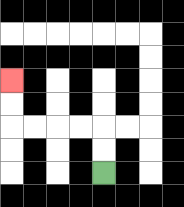{'start': '[4, 7]', 'end': '[0, 3]', 'path_directions': 'U,U,L,L,L,L,U,U', 'path_coordinates': '[[4, 7], [4, 6], [4, 5], [3, 5], [2, 5], [1, 5], [0, 5], [0, 4], [0, 3]]'}